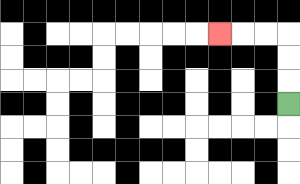{'start': '[12, 4]', 'end': '[9, 1]', 'path_directions': 'U,U,U,L,L,L', 'path_coordinates': '[[12, 4], [12, 3], [12, 2], [12, 1], [11, 1], [10, 1], [9, 1]]'}